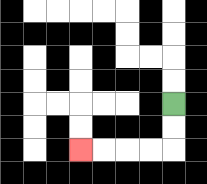{'start': '[7, 4]', 'end': '[3, 6]', 'path_directions': 'D,D,L,L,L,L', 'path_coordinates': '[[7, 4], [7, 5], [7, 6], [6, 6], [5, 6], [4, 6], [3, 6]]'}